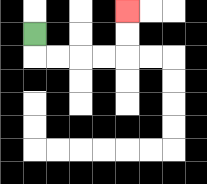{'start': '[1, 1]', 'end': '[5, 0]', 'path_directions': 'D,R,R,R,R,U,U', 'path_coordinates': '[[1, 1], [1, 2], [2, 2], [3, 2], [4, 2], [5, 2], [5, 1], [5, 0]]'}